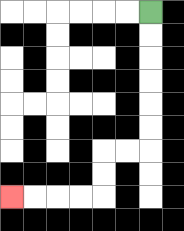{'start': '[6, 0]', 'end': '[0, 8]', 'path_directions': 'D,D,D,D,D,D,L,L,D,D,L,L,L,L', 'path_coordinates': '[[6, 0], [6, 1], [6, 2], [6, 3], [6, 4], [6, 5], [6, 6], [5, 6], [4, 6], [4, 7], [4, 8], [3, 8], [2, 8], [1, 8], [0, 8]]'}